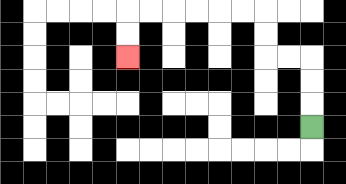{'start': '[13, 5]', 'end': '[5, 2]', 'path_directions': 'U,U,U,L,L,U,U,L,L,L,L,L,L,D,D', 'path_coordinates': '[[13, 5], [13, 4], [13, 3], [13, 2], [12, 2], [11, 2], [11, 1], [11, 0], [10, 0], [9, 0], [8, 0], [7, 0], [6, 0], [5, 0], [5, 1], [5, 2]]'}